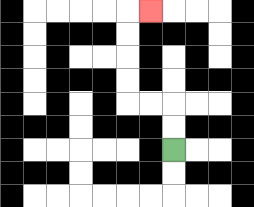{'start': '[7, 6]', 'end': '[6, 0]', 'path_directions': 'U,U,L,L,U,U,U,U,R', 'path_coordinates': '[[7, 6], [7, 5], [7, 4], [6, 4], [5, 4], [5, 3], [5, 2], [5, 1], [5, 0], [6, 0]]'}